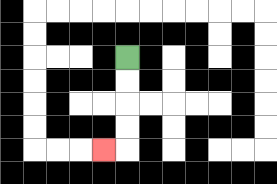{'start': '[5, 2]', 'end': '[4, 6]', 'path_directions': 'D,D,D,D,L', 'path_coordinates': '[[5, 2], [5, 3], [5, 4], [5, 5], [5, 6], [4, 6]]'}